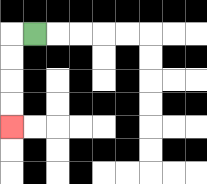{'start': '[1, 1]', 'end': '[0, 5]', 'path_directions': 'L,D,D,D,D', 'path_coordinates': '[[1, 1], [0, 1], [0, 2], [0, 3], [0, 4], [0, 5]]'}